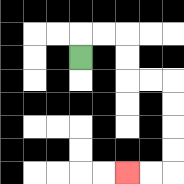{'start': '[3, 2]', 'end': '[5, 7]', 'path_directions': 'U,R,R,D,D,R,R,D,D,D,D,L,L', 'path_coordinates': '[[3, 2], [3, 1], [4, 1], [5, 1], [5, 2], [5, 3], [6, 3], [7, 3], [7, 4], [7, 5], [7, 6], [7, 7], [6, 7], [5, 7]]'}